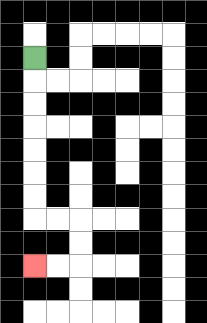{'start': '[1, 2]', 'end': '[1, 11]', 'path_directions': 'D,D,D,D,D,D,D,R,R,D,D,L,L', 'path_coordinates': '[[1, 2], [1, 3], [1, 4], [1, 5], [1, 6], [1, 7], [1, 8], [1, 9], [2, 9], [3, 9], [3, 10], [3, 11], [2, 11], [1, 11]]'}